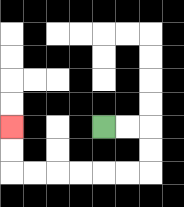{'start': '[4, 5]', 'end': '[0, 5]', 'path_directions': 'R,R,D,D,L,L,L,L,L,L,U,U', 'path_coordinates': '[[4, 5], [5, 5], [6, 5], [6, 6], [6, 7], [5, 7], [4, 7], [3, 7], [2, 7], [1, 7], [0, 7], [0, 6], [0, 5]]'}